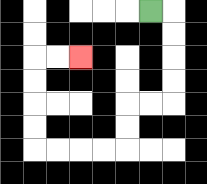{'start': '[6, 0]', 'end': '[3, 2]', 'path_directions': 'R,D,D,D,D,L,L,D,D,L,L,L,L,U,U,U,U,R,R', 'path_coordinates': '[[6, 0], [7, 0], [7, 1], [7, 2], [7, 3], [7, 4], [6, 4], [5, 4], [5, 5], [5, 6], [4, 6], [3, 6], [2, 6], [1, 6], [1, 5], [1, 4], [1, 3], [1, 2], [2, 2], [3, 2]]'}